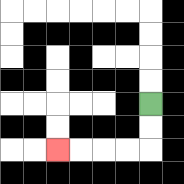{'start': '[6, 4]', 'end': '[2, 6]', 'path_directions': 'D,D,L,L,L,L', 'path_coordinates': '[[6, 4], [6, 5], [6, 6], [5, 6], [4, 6], [3, 6], [2, 6]]'}